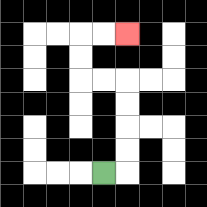{'start': '[4, 7]', 'end': '[5, 1]', 'path_directions': 'R,U,U,U,U,L,L,U,U,R,R', 'path_coordinates': '[[4, 7], [5, 7], [5, 6], [5, 5], [5, 4], [5, 3], [4, 3], [3, 3], [3, 2], [3, 1], [4, 1], [5, 1]]'}